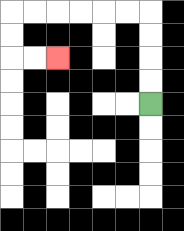{'start': '[6, 4]', 'end': '[2, 2]', 'path_directions': 'U,U,U,U,L,L,L,L,L,L,D,D,R,R', 'path_coordinates': '[[6, 4], [6, 3], [6, 2], [6, 1], [6, 0], [5, 0], [4, 0], [3, 0], [2, 0], [1, 0], [0, 0], [0, 1], [0, 2], [1, 2], [2, 2]]'}